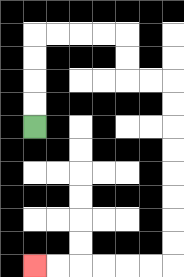{'start': '[1, 5]', 'end': '[1, 11]', 'path_directions': 'U,U,U,U,R,R,R,R,D,D,R,R,D,D,D,D,D,D,D,D,L,L,L,L,L,L', 'path_coordinates': '[[1, 5], [1, 4], [1, 3], [1, 2], [1, 1], [2, 1], [3, 1], [4, 1], [5, 1], [5, 2], [5, 3], [6, 3], [7, 3], [7, 4], [7, 5], [7, 6], [7, 7], [7, 8], [7, 9], [7, 10], [7, 11], [6, 11], [5, 11], [4, 11], [3, 11], [2, 11], [1, 11]]'}